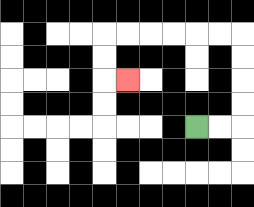{'start': '[8, 5]', 'end': '[5, 3]', 'path_directions': 'R,R,U,U,U,U,L,L,L,L,L,L,D,D,R', 'path_coordinates': '[[8, 5], [9, 5], [10, 5], [10, 4], [10, 3], [10, 2], [10, 1], [9, 1], [8, 1], [7, 1], [6, 1], [5, 1], [4, 1], [4, 2], [4, 3], [5, 3]]'}